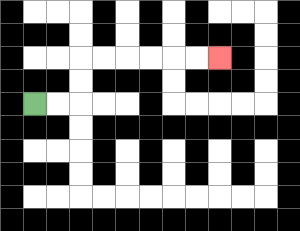{'start': '[1, 4]', 'end': '[9, 2]', 'path_directions': 'R,R,U,U,R,R,R,R,R,R', 'path_coordinates': '[[1, 4], [2, 4], [3, 4], [3, 3], [3, 2], [4, 2], [5, 2], [6, 2], [7, 2], [8, 2], [9, 2]]'}